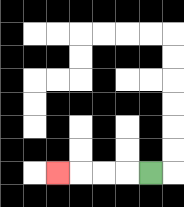{'start': '[6, 7]', 'end': '[2, 7]', 'path_directions': 'L,L,L,L', 'path_coordinates': '[[6, 7], [5, 7], [4, 7], [3, 7], [2, 7]]'}